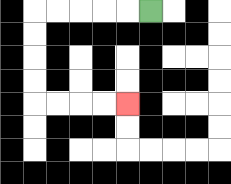{'start': '[6, 0]', 'end': '[5, 4]', 'path_directions': 'L,L,L,L,L,D,D,D,D,R,R,R,R', 'path_coordinates': '[[6, 0], [5, 0], [4, 0], [3, 0], [2, 0], [1, 0], [1, 1], [1, 2], [1, 3], [1, 4], [2, 4], [3, 4], [4, 4], [5, 4]]'}